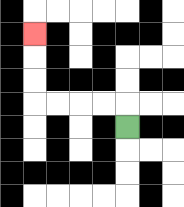{'start': '[5, 5]', 'end': '[1, 1]', 'path_directions': 'U,L,L,L,L,U,U,U', 'path_coordinates': '[[5, 5], [5, 4], [4, 4], [3, 4], [2, 4], [1, 4], [1, 3], [1, 2], [1, 1]]'}